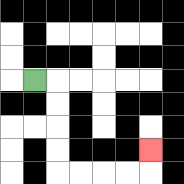{'start': '[1, 3]', 'end': '[6, 6]', 'path_directions': 'R,D,D,D,D,R,R,R,R,U', 'path_coordinates': '[[1, 3], [2, 3], [2, 4], [2, 5], [2, 6], [2, 7], [3, 7], [4, 7], [5, 7], [6, 7], [6, 6]]'}